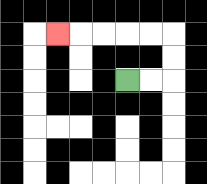{'start': '[5, 3]', 'end': '[2, 1]', 'path_directions': 'R,R,U,U,L,L,L,L,L', 'path_coordinates': '[[5, 3], [6, 3], [7, 3], [7, 2], [7, 1], [6, 1], [5, 1], [4, 1], [3, 1], [2, 1]]'}